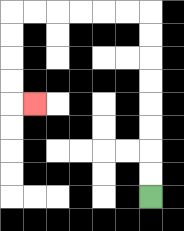{'start': '[6, 8]', 'end': '[1, 4]', 'path_directions': 'U,U,U,U,U,U,U,U,L,L,L,L,L,L,D,D,D,D,R', 'path_coordinates': '[[6, 8], [6, 7], [6, 6], [6, 5], [6, 4], [6, 3], [6, 2], [6, 1], [6, 0], [5, 0], [4, 0], [3, 0], [2, 0], [1, 0], [0, 0], [0, 1], [0, 2], [0, 3], [0, 4], [1, 4]]'}